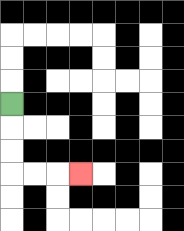{'start': '[0, 4]', 'end': '[3, 7]', 'path_directions': 'D,D,D,R,R,R', 'path_coordinates': '[[0, 4], [0, 5], [0, 6], [0, 7], [1, 7], [2, 7], [3, 7]]'}